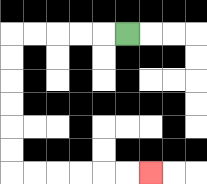{'start': '[5, 1]', 'end': '[6, 7]', 'path_directions': 'L,L,L,L,L,D,D,D,D,D,D,R,R,R,R,R,R', 'path_coordinates': '[[5, 1], [4, 1], [3, 1], [2, 1], [1, 1], [0, 1], [0, 2], [0, 3], [0, 4], [0, 5], [0, 6], [0, 7], [1, 7], [2, 7], [3, 7], [4, 7], [5, 7], [6, 7]]'}